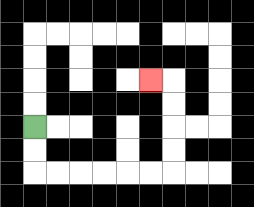{'start': '[1, 5]', 'end': '[6, 3]', 'path_directions': 'D,D,R,R,R,R,R,R,U,U,U,U,L', 'path_coordinates': '[[1, 5], [1, 6], [1, 7], [2, 7], [3, 7], [4, 7], [5, 7], [6, 7], [7, 7], [7, 6], [7, 5], [7, 4], [7, 3], [6, 3]]'}